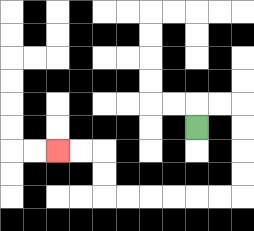{'start': '[8, 5]', 'end': '[2, 6]', 'path_directions': 'U,R,R,D,D,D,D,L,L,L,L,L,L,U,U,L,L', 'path_coordinates': '[[8, 5], [8, 4], [9, 4], [10, 4], [10, 5], [10, 6], [10, 7], [10, 8], [9, 8], [8, 8], [7, 8], [6, 8], [5, 8], [4, 8], [4, 7], [4, 6], [3, 6], [2, 6]]'}